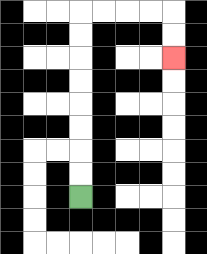{'start': '[3, 8]', 'end': '[7, 2]', 'path_directions': 'U,U,U,U,U,U,U,U,R,R,R,R,D,D', 'path_coordinates': '[[3, 8], [3, 7], [3, 6], [3, 5], [3, 4], [3, 3], [3, 2], [3, 1], [3, 0], [4, 0], [5, 0], [6, 0], [7, 0], [7, 1], [7, 2]]'}